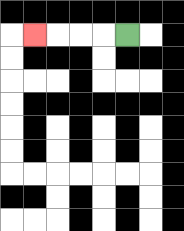{'start': '[5, 1]', 'end': '[1, 1]', 'path_directions': 'L,L,L,L', 'path_coordinates': '[[5, 1], [4, 1], [3, 1], [2, 1], [1, 1]]'}